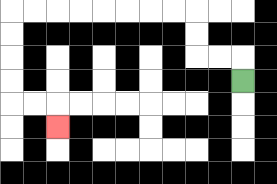{'start': '[10, 3]', 'end': '[2, 5]', 'path_directions': 'U,L,L,U,U,L,L,L,L,L,L,L,L,D,D,D,D,R,R,D', 'path_coordinates': '[[10, 3], [10, 2], [9, 2], [8, 2], [8, 1], [8, 0], [7, 0], [6, 0], [5, 0], [4, 0], [3, 0], [2, 0], [1, 0], [0, 0], [0, 1], [0, 2], [0, 3], [0, 4], [1, 4], [2, 4], [2, 5]]'}